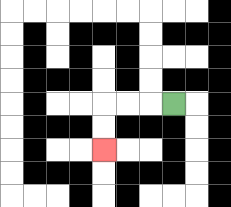{'start': '[7, 4]', 'end': '[4, 6]', 'path_directions': 'L,L,L,D,D', 'path_coordinates': '[[7, 4], [6, 4], [5, 4], [4, 4], [4, 5], [4, 6]]'}